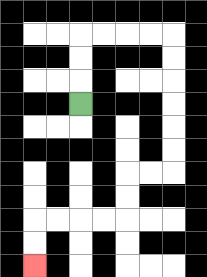{'start': '[3, 4]', 'end': '[1, 11]', 'path_directions': 'U,U,U,R,R,R,R,D,D,D,D,D,D,L,L,D,D,L,L,L,L,D,D', 'path_coordinates': '[[3, 4], [3, 3], [3, 2], [3, 1], [4, 1], [5, 1], [6, 1], [7, 1], [7, 2], [7, 3], [7, 4], [7, 5], [7, 6], [7, 7], [6, 7], [5, 7], [5, 8], [5, 9], [4, 9], [3, 9], [2, 9], [1, 9], [1, 10], [1, 11]]'}